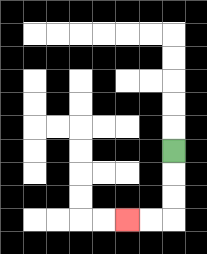{'start': '[7, 6]', 'end': '[5, 9]', 'path_directions': 'D,D,D,L,L', 'path_coordinates': '[[7, 6], [7, 7], [7, 8], [7, 9], [6, 9], [5, 9]]'}